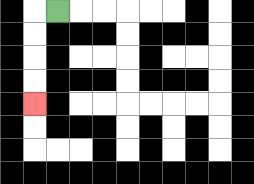{'start': '[2, 0]', 'end': '[1, 4]', 'path_directions': 'L,D,D,D,D', 'path_coordinates': '[[2, 0], [1, 0], [1, 1], [1, 2], [1, 3], [1, 4]]'}